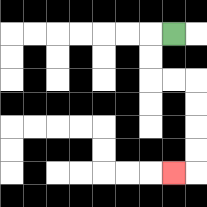{'start': '[7, 1]', 'end': '[7, 7]', 'path_directions': 'L,D,D,R,R,D,D,D,D,L', 'path_coordinates': '[[7, 1], [6, 1], [6, 2], [6, 3], [7, 3], [8, 3], [8, 4], [8, 5], [8, 6], [8, 7], [7, 7]]'}